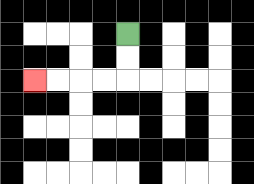{'start': '[5, 1]', 'end': '[1, 3]', 'path_directions': 'D,D,L,L,L,L', 'path_coordinates': '[[5, 1], [5, 2], [5, 3], [4, 3], [3, 3], [2, 3], [1, 3]]'}